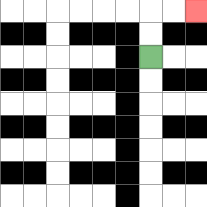{'start': '[6, 2]', 'end': '[8, 0]', 'path_directions': 'U,U,R,R', 'path_coordinates': '[[6, 2], [6, 1], [6, 0], [7, 0], [8, 0]]'}